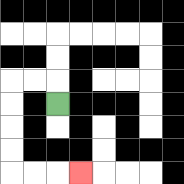{'start': '[2, 4]', 'end': '[3, 7]', 'path_directions': 'U,L,L,D,D,D,D,R,R,R', 'path_coordinates': '[[2, 4], [2, 3], [1, 3], [0, 3], [0, 4], [0, 5], [0, 6], [0, 7], [1, 7], [2, 7], [3, 7]]'}